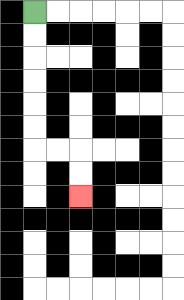{'start': '[1, 0]', 'end': '[3, 8]', 'path_directions': 'D,D,D,D,D,D,R,R,D,D', 'path_coordinates': '[[1, 0], [1, 1], [1, 2], [1, 3], [1, 4], [1, 5], [1, 6], [2, 6], [3, 6], [3, 7], [3, 8]]'}